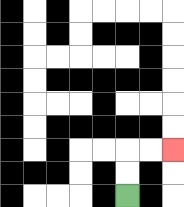{'start': '[5, 8]', 'end': '[7, 6]', 'path_directions': 'U,U,R,R', 'path_coordinates': '[[5, 8], [5, 7], [5, 6], [6, 6], [7, 6]]'}